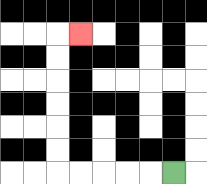{'start': '[7, 7]', 'end': '[3, 1]', 'path_directions': 'L,L,L,L,L,U,U,U,U,U,U,R', 'path_coordinates': '[[7, 7], [6, 7], [5, 7], [4, 7], [3, 7], [2, 7], [2, 6], [2, 5], [2, 4], [2, 3], [2, 2], [2, 1], [3, 1]]'}